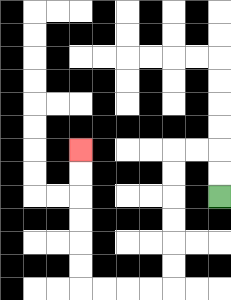{'start': '[9, 8]', 'end': '[3, 6]', 'path_directions': 'U,U,L,L,D,D,D,D,D,D,L,L,L,L,U,U,U,U,U,U', 'path_coordinates': '[[9, 8], [9, 7], [9, 6], [8, 6], [7, 6], [7, 7], [7, 8], [7, 9], [7, 10], [7, 11], [7, 12], [6, 12], [5, 12], [4, 12], [3, 12], [3, 11], [3, 10], [3, 9], [3, 8], [3, 7], [3, 6]]'}